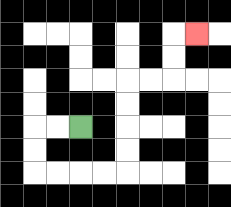{'start': '[3, 5]', 'end': '[8, 1]', 'path_directions': 'L,L,D,D,R,R,R,R,U,U,U,U,R,R,U,U,R', 'path_coordinates': '[[3, 5], [2, 5], [1, 5], [1, 6], [1, 7], [2, 7], [3, 7], [4, 7], [5, 7], [5, 6], [5, 5], [5, 4], [5, 3], [6, 3], [7, 3], [7, 2], [7, 1], [8, 1]]'}